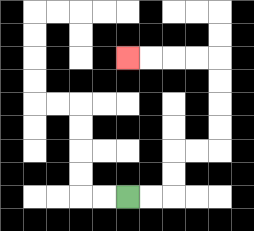{'start': '[5, 8]', 'end': '[5, 2]', 'path_directions': 'R,R,U,U,R,R,U,U,U,U,L,L,L,L', 'path_coordinates': '[[5, 8], [6, 8], [7, 8], [7, 7], [7, 6], [8, 6], [9, 6], [9, 5], [9, 4], [9, 3], [9, 2], [8, 2], [7, 2], [6, 2], [5, 2]]'}